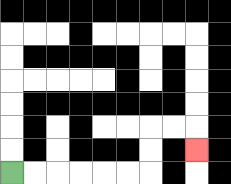{'start': '[0, 7]', 'end': '[8, 6]', 'path_directions': 'R,R,R,R,R,R,U,U,R,R,D', 'path_coordinates': '[[0, 7], [1, 7], [2, 7], [3, 7], [4, 7], [5, 7], [6, 7], [6, 6], [6, 5], [7, 5], [8, 5], [8, 6]]'}